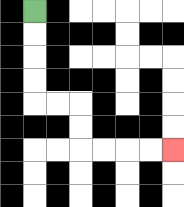{'start': '[1, 0]', 'end': '[7, 6]', 'path_directions': 'D,D,D,D,R,R,D,D,R,R,R,R', 'path_coordinates': '[[1, 0], [1, 1], [1, 2], [1, 3], [1, 4], [2, 4], [3, 4], [3, 5], [3, 6], [4, 6], [5, 6], [6, 6], [7, 6]]'}